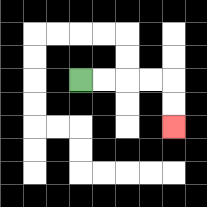{'start': '[3, 3]', 'end': '[7, 5]', 'path_directions': 'R,R,R,R,D,D', 'path_coordinates': '[[3, 3], [4, 3], [5, 3], [6, 3], [7, 3], [7, 4], [7, 5]]'}